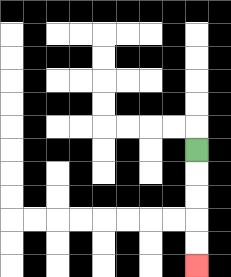{'start': '[8, 6]', 'end': '[8, 11]', 'path_directions': 'D,D,D,D,D', 'path_coordinates': '[[8, 6], [8, 7], [8, 8], [8, 9], [8, 10], [8, 11]]'}